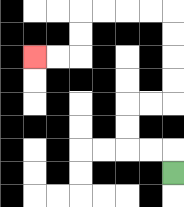{'start': '[7, 7]', 'end': '[1, 2]', 'path_directions': 'U,L,L,U,U,R,R,U,U,U,U,L,L,L,L,D,D,L,L', 'path_coordinates': '[[7, 7], [7, 6], [6, 6], [5, 6], [5, 5], [5, 4], [6, 4], [7, 4], [7, 3], [7, 2], [7, 1], [7, 0], [6, 0], [5, 0], [4, 0], [3, 0], [3, 1], [3, 2], [2, 2], [1, 2]]'}